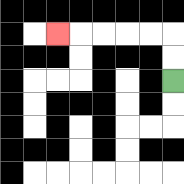{'start': '[7, 3]', 'end': '[2, 1]', 'path_directions': 'U,U,L,L,L,L,L', 'path_coordinates': '[[7, 3], [7, 2], [7, 1], [6, 1], [5, 1], [4, 1], [3, 1], [2, 1]]'}